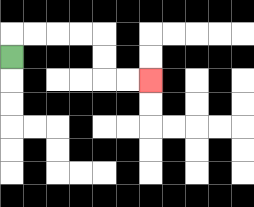{'start': '[0, 2]', 'end': '[6, 3]', 'path_directions': 'U,R,R,R,R,D,D,R,R', 'path_coordinates': '[[0, 2], [0, 1], [1, 1], [2, 1], [3, 1], [4, 1], [4, 2], [4, 3], [5, 3], [6, 3]]'}